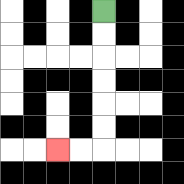{'start': '[4, 0]', 'end': '[2, 6]', 'path_directions': 'D,D,D,D,D,D,L,L', 'path_coordinates': '[[4, 0], [4, 1], [4, 2], [4, 3], [4, 4], [4, 5], [4, 6], [3, 6], [2, 6]]'}